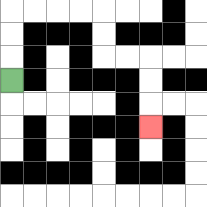{'start': '[0, 3]', 'end': '[6, 5]', 'path_directions': 'U,U,U,R,R,R,R,D,D,R,R,D,D,D', 'path_coordinates': '[[0, 3], [0, 2], [0, 1], [0, 0], [1, 0], [2, 0], [3, 0], [4, 0], [4, 1], [4, 2], [5, 2], [6, 2], [6, 3], [6, 4], [6, 5]]'}